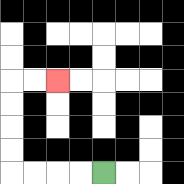{'start': '[4, 7]', 'end': '[2, 3]', 'path_directions': 'L,L,L,L,U,U,U,U,R,R', 'path_coordinates': '[[4, 7], [3, 7], [2, 7], [1, 7], [0, 7], [0, 6], [0, 5], [0, 4], [0, 3], [1, 3], [2, 3]]'}